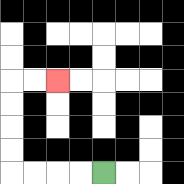{'start': '[4, 7]', 'end': '[2, 3]', 'path_directions': 'L,L,L,L,U,U,U,U,R,R', 'path_coordinates': '[[4, 7], [3, 7], [2, 7], [1, 7], [0, 7], [0, 6], [0, 5], [0, 4], [0, 3], [1, 3], [2, 3]]'}